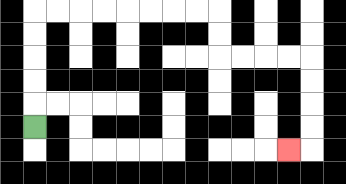{'start': '[1, 5]', 'end': '[12, 6]', 'path_directions': 'U,U,U,U,U,R,R,R,R,R,R,R,R,D,D,R,R,R,R,D,D,D,D,L', 'path_coordinates': '[[1, 5], [1, 4], [1, 3], [1, 2], [1, 1], [1, 0], [2, 0], [3, 0], [4, 0], [5, 0], [6, 0], [7, 0], [8, 0], [9, 0], [9, 1], [9, 2], [10, 2], [11, 2], [12, 2], [13, 2], [13, 3], [13, 4], [13, 5], [13, 6], [12, 6]]'}